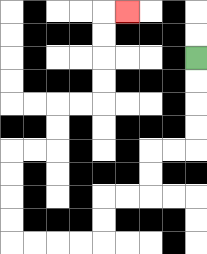{'start': '[8, 2]', 'end': '[5, 0]', 'path_directions': 'D,D,D,D,L,L,D,D,L,L,D,D,L,L,L,L,U,U,U,U,R,R,U,U,R,R,U,U,U,U,R', 'path_coordinates': '[[8, 2], [8, 3], [8, 4], [8, 5], [8, 6], [7, 6], [6, 6], [6, 7], [6, 8], [5, 8], [4, 8], [4, 9], [4, 10], [3, 10], [2, 10], [1, 10], [0, 10], [0, 9], [0, 8], [0, 7], [0, 6], [1, 6], [2, 6], [2, 5], [2, 4], [3, 4], [4, 4], [4, 3], [4, 2], [4, 1], [4, 0], [5, 0]]'}